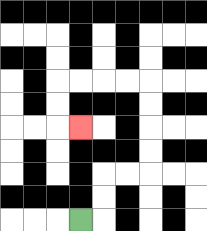{'start': '[3, 9]', 'end': '[3, 5]', 'path_directions': 'R,U,U,R,R,U,U,U,U,L,L,L,L,D,D,R', 'path_coordinates': '[[3, 9], [4, 9], [4, 8], [4, 7], [5, 7], [6, 7], [6, 6], [6, 5], [6, 4], [6, 3], [5, 3], [4, 3], [3, 3], [2, 3], [2, 4], [2, 5], [3, 5]]'}